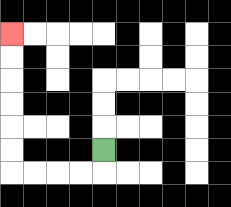{'start': '[4, 6]', 'end': '[0, 1]', 'path_directions': 'D,L,L,L,L,U,U,U,U,U,U', 'path_coordinates': '[[4, 6], [4, 7], [3, 7], [2, 7], [1, 7], [0, 7], [0, 6], [0, 5], [0, 4], [0, 3], [0, 2], [0, 1]]'}